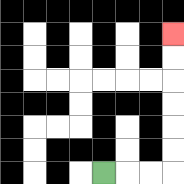{'start': '[4, 7]', 'end': '[7, 1]', 'path_directions': 'R,R,R,U,U,U,U,U,U', 'path_coordinates': '[[4, 7], [5, 7], [6, 7], [7, 7], [7, 6], [7, 5], [7, 4], [7, 3], [7, 2], [7, 1]]'}